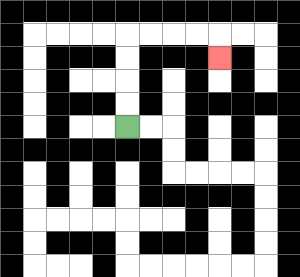{'start': '[5, 5]', 'end': '[9, 2]', 'path_directions': 'U,U,U,U,R,R,R,R,D', 'path_coordinates': '[[5, 5], [5, 4], [5, 3], [5, 2], [5, 1], [6, 1], [7, 1], [8, 1], [9, 1], [9, 2]]'}